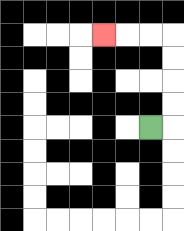{'start': '[6, 5]', 'end': '[4, 1]', 'path_directions': 'R,U,U,U,U,L,L,L', 'path_coordinates': '[[6, 5], [7, 5], [7, 4], [7, 3], [7, 2], [7, 1], [6, 1], [5, 1], [4, 1]]'}